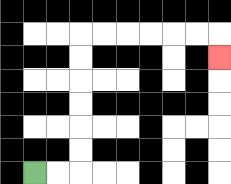{'start': '[1, 7]', 'end': '[9, 2]', 'path_directions': 'R,R,U,U,U,U,U,U,R,R,R,R,R,R,D', 'path_coordinates': '[[1, 7], [2, 7], [3, 7], [3, 6], [3, 5], [3, 4], [3, 3], [3, 2], [3, 1], [4, 1], [5, 1], [6, 1], [7, 1], [8, 1], [9, 1], [9, 2]]'}